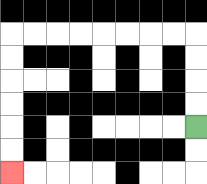{'start': '[8, 5]', 'end': '[0, 7]', 'path_directions': 'U,U,U,U,L,L,L,L,L,L,L,L,D,D,D,D,D,D', 'path_coordinates': '[[8, 5], [8, 4], [8, 3], [8, 2], [8, 1], [7, 1], [6, 1], [5, 1], [4, 1], [3, 1], [2, 1], [1, 1], [0, 1], [0, 2], [0, 3], [0, 4], [0, 5], [0, 6], [0, 7]]'}